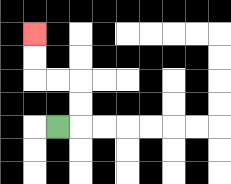{'start': '[2, 5]', 'end': '[1, 1]', 'path_directions': 'R,U,U,L,L,U,U', 'path_coordinates': '[[2, 5], [3, 5], [3, 4], [3, 3], [2, 3], [1, 3], [1, 2], [1, 1]]'}